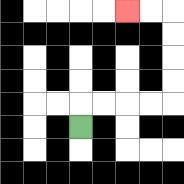{'start': '[3, 5]', 'end': '[5, 0]', 'path_directions': 'U,R,R,R,R,U,U,U,U,L,L', 'path_coordinates': '[[3, 5], [3, 4], [4, 4], [5, 4], [6, 4], [7, 4], [7, 3], [7, 2], [7, 1], [7, 0], [6, 0], [5, 0]]'}